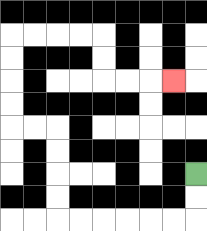{'start': '[8, 7]', 'end': '[7, 3]', 'path_directions': 'D,D,L,L,L,L,L,L,U,U,U,U,L,L,U,U,U,U,R,R,R,R,D,D,R,R,R', 'path_coordinates': '[[8, 7], [8, 8], [8, 9], [7, 9], [6, 9], [5, 9], [4, 9], [3, 9], [2, 9], [2, 8], [2, 7], [2, 6], [2, 5], [1, 5], [0, 5], [0, 4], [0, 3], [0, 2], [0, 1], [1, 1], [2, 1], [3, 1], [4, 1], [4, 2], [4, 3], [5, 3], [6, 3], [7, 3]]'}